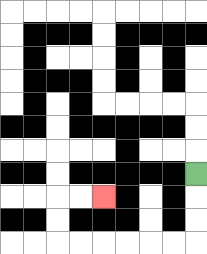{'start': '[8, 7]', 'end': '[4, 8]', 'path_directions': 'D,D,D,L,L,L,L,L,L,U,U,R,R', 'path_coordinates': '[[8, 7], [8, 8], [8, 9], [8, 10], [7, 10], [6, 10], [5, 10], [4, 10], [3, 10], [2, 10], [2, 9], [2, 8], [3, 8], [4, 8]]'}